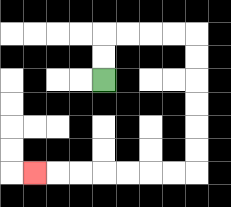{'start': '[4, 3]', 'end': '[1, 7]', 'path_directions': 'U,U,R,R,R,R,D,D,D,D,D,D,L,L,L,L,L,L,L', 'path_coordinates': '[[4, 3], [4, 2], [4, 1], [5, 1], [6, 1], [7, 1], [8, 1], [8, 2], [8, 3], [8, 4], [8, 5], [8, 6], [8, 7], [7, 7], [6, 7], [5, 7], [4, 7], [3, 7], [2, 7], [1, 7]]'}